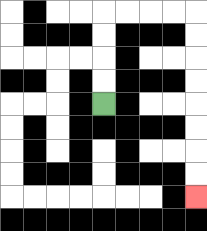{'start': '[4, 4]', 'end': '[8, 8]', 'path_directions': 'U,U,U,U,R,R,R,R,D,D,D,D,D,D,D,D', 'path_coordinates': '[[4, 4], [4, 3], [4, 2], [4, 1], [4, 0], [5, 0], [6, 0], [7, 0], [8, 0], [8, 1], [8, 2], [8, 3], [8, 4], [8, 5], [8, 6], [8, 7], [8, 8]]'}